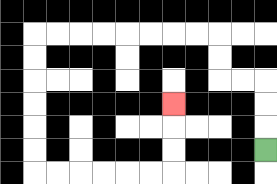{'start': '[11, 6]', 'end': '[7, 4]', 'path_directions': 'U,U,U,L,L,U,U,L,L,L,L,L,L,L,L,D,D,D,D,D,D,R,R,R,R,R,R,U,U,U', 'path_coordinates': '[[11, 6], [11, 5], [11, 4], [11, 3], [10, 3], [9, 3], [9, 2], [9, 1], [8, 1], [7, 1], [6, 1], [5, 1], [4, 1], [3, 1], [2, 1], [1, 1], [1, 2], [1, 3], [1, 4], [1, 5], [1, 6], [1, 7], [2, 7], [3, 7], [4, 7], [5, 7], [6, 7], [7, 7], [7, 6], [7, 5], [7, 4]]'}